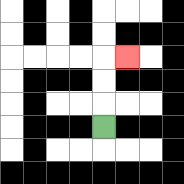{'start': '[4, 5]', 'end': '[5, 2]', 'path_directions': 'U,U,U,R', 'path_coordinates': '[[4, 5], [4, 4], [4, 3], [4, 2], [5, 2]]'}